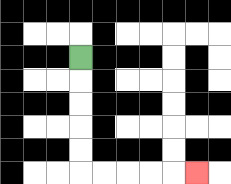{'start': '[3, 2]', 'end': '[8, 7]', 'path_directions': 'D,D,D,D,D,R,R,R,R,R', 'path_coordinates': '[[3, 2], [3, 3], [3, 4], [3, 5], [3, 6], [3, 7], [4, 7], [5, 7], [6, 7], [7, 7], [8, 7]]'}